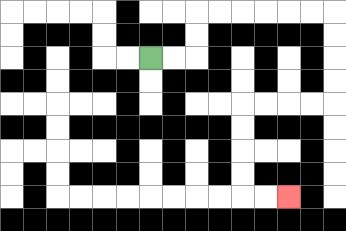{'start': '[6, 2]', 'end': '[12, 8]', 'path_directions': 'R,R,U,U,R,R,R,R,R,R,D,D,D,D,L,L,L,L,D,D,D,D,R,R', 'path_coordinates': '[[6, 2], [7, 2], [8, 2], [8, 1], [8, 0], [9, 0], [10, 0], [11, 0], [12, 0], [13, 0], [14, 0], [14, 1], [14, 2], [14, 3], [14, 4], [13, 4], [12, 4], [11, 4], [10, 4], [10, 5], [10, 6], [10, 7], [10, 8], [11, 8], [12, 8]]'}